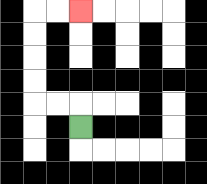{'start': '[3, 5]', 'end': '[3, 0]', 'path_directions': 'U,L,L,U,U,U,U,R,R', 'path_coordinates': '[[3, 5], [3, 4], [2, 4], [1, 4], [1, 3], [1, 2], [1, 1], [1, 0], [2, 0], [3, 0]]'}